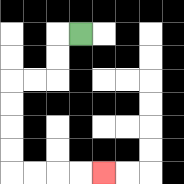{'start': '[3, 1]', 'end': '[4, 7]', 'path_directions': 'L,D,D,L,L,D,D,D,D,R,R,R,R', 'path_coordinates': '[[3, 1], [2, 1], [2, 2], [2, 3], [1, 3], [0, 3], [0, 4], [0, 5], [0, 6], [0, 7], [1, 7], [2, 7], [3, 7], [4, 7]]'}